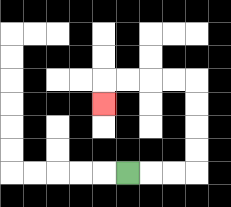{'start': '[5, 7]', 'end': '[4, 4]', 'path_directions': 'R,R,R,U,U,U,U,L,L,L,L,D', 'path_coordinates': '[[5, 7], [6, 7], [7, 7], [8, 7], [8, 6], [8, 5], [8, 4], [8, 3], [7, 3], [6, 3], [5, 3], [4, 3], [4, 4]]'}